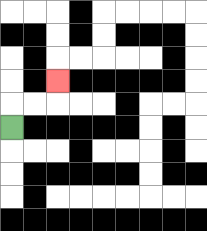{'start': '[0, 5]', 'end': '[2, 3]', 'path_directions': 'U,R,R,U', 'path_coordinates': '[[0, 5], [0, 4], [1, 4], [2, 4], [2, 3]]'}